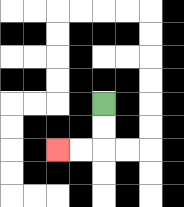{'start': '[4, 4]', 'end': '[2, 6]', 'path_directions': 'D,D,L,L', 'path_coordinates': '[[4, 4], [4, 5], [4, 6], [3, 6], [2, 6]]'}